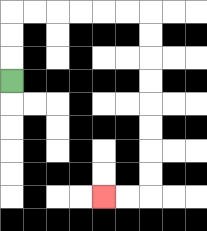{'start': '[0, 3]', 'end': '[4, 8]', 'path_directions': 'U,U,U,R,R,R,R,R,R,D,D,D,D,D,D,D,D,L,L', 'path_coordinates': '[[0, 3], [0, 2], [0, 1], [0, 0], [1, 0], [2, 0], [3, 0], [4, 0], [5, 0], [6, 0], [6, 1], [6, 2], [6, 3], [6, 4], [6, 5], [6, 6], [6, 7], [6, 8], [5, 8], [4, 8]]'}